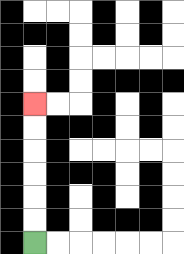{'start': '[1, 10]', 'end': '[1, 4]', 'path_directions': 'U,U,U,U,U,U', 'path_coordinates': '[[1, 10], [1, 9], [1, 8], [1, 7], [1, 6], [1, 5], [1, 4]]'}